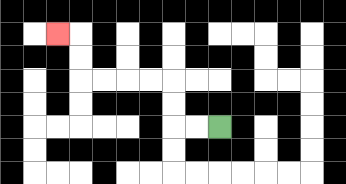{'start': '[9, 5]', 'end': '[2, 1]', 'path_directions': 'L,L,U,U,L,L,L,L,U,U,L', 'path_coordinates': '[[9, 5], [8, 5], [7, 5], [7, 4], [7, 3], [6, 3], [5, 3], [4, 3], [3, 3], [3, 2], [3, 1], [2, 1]]'}